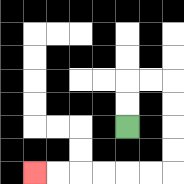{'start': '[5, 5]', 'end': '[1, 7]', 'path_directions': 'U,U,R,R,D,D,D,D,L,L,L,L,L,L', 'path_coordinates': '[[5, 5], [5, 4], [5, 3], [6, 3], [7, 3], [7, 4], [7, 5], [7, 6], [7, 7], [6, 7], [5, 7], [4, 7], [3, 7], [2, 7], [1, 7]]'}